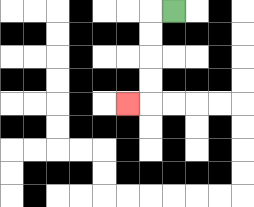{'start': '[7, 0]', 'end': '[5, 4]', 'path_directions': 'L,D,D,D,D,L', 'path_coordinates': '[[7, 0], [6, 0], [6, 1], [6, 2], [6, 3], [6, 4], [5, 4]]'}